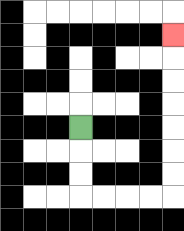{'start': '[3, 5]', 'end': '[7, 1]', 'path_directions': 'D,D,D,R,R,R,R,U,U,U,U,U,U,U', 'path_coordinates': '[[3, 5], [3, 6], [3, 7], [3, 8], [4, 8], [5, 8], [6, 8], [7, 8], [7, 7], [7, 6], [7, 5], [7, 4], [7, 3], [7, 2], [7, 1]]'}